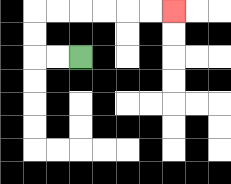{'start': '[3, 2]', 'end': '[7, 0]', 'path_directions': 'L,L,U,U,R,R,R,R,R,R', 'path_coordinates': '[[3, 2], [2, 2], [1, 2], [1, 1], [1, 0], [2, 0], [3, 0], [4, 0], [5, 0], [6, 0], [7, 0]]'}